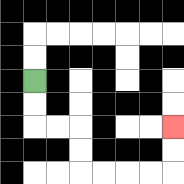{'start': '[1, 3]', 'end': '[7, 5]', 'path_directions': 'D,D,R,R,D,D,R,R,R,R,U,U', 'path_coordinates': '[[1, 3], [1, 4], [1, 5], [2, 5], [3, 5], [3, 6], [3, 7], [4, 7], [5, 7], [6, 7], [7, 7], [7, 6], [7, 5]]'}